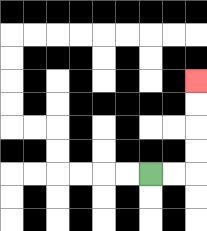{'start': '[6, 7]', 'end': '[8, 3]', 'path_directions': 'R,R,U,U,U,U', 'path_coordinates': '[[6, 7], [7, 7], [8, 7], [8, 6], [8, 5], [8, 4], [8, 3]]'}